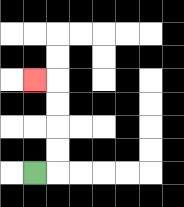{'start': '[1, 7]', 'end': '[1, 3]', 'path_directions': 'R,U,U,U,U,L', 'path_coordinates': '[[1, 7], [2, 7], [2, 6], [2, 5], [2, 4], [2, 3], [1, 3]]'}